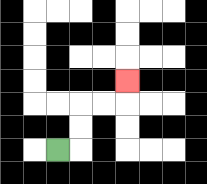{'start': '[2, 6]', 'end': '[5, 3]', 'path_directions': 'R,U,U,R,R,U', 'path_coordinates': '[[2, 6], [3, 6], [3, 5], [3, 4], [4, 4], [5, 4], [5, 3]]'}